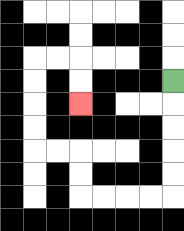{'start': '[7, 3]', 'end': '[3, 4]', 'path_directions': 'D,D,D,D,D,L,L,L,L,U,U,L,L,U,U,U,U,R,R,D,D', 'path_coordinates': '[[7, 3], [7, 4], [7, 5], [7, 6], [7, 7], [7, 8], [6, 8], [5, 8], [4, 8], [3, 8], [3, 7], [3, 6], [2, 6], [1, 6], [1, 5], [1, 4], [1, 3], [1, 2], [2, 2], [3, 2], [3, 3], [3, 4]]'}